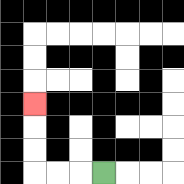{'start': '[4, 7]', 'end': '[1, 4]', 'path_directions': 'L,L,L,U,U,U', 'path_coordinates': '[[4, 7], [3, 7], [2, 7], [1, 7], [1, 6], [1, 5], [1, 4]]'}